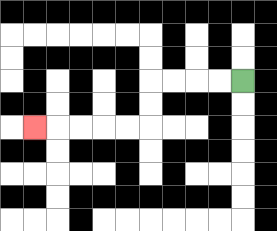{'start': '[10, 3]', 'end': '[1, 5]', 'path_directions': 'L,L,L,L,D,D,L,L,L,L,L', 'path_coordinates': '[[10, 3], [9, 3], [8, 3], [7, 3], [6, 3], [6, 4], [6, 5], [5, 5], [4, 5], [3, 5], [2, 5], [1, 5]]'}